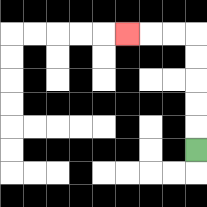{'start': '[8, 6]', 'end': '[5, 1]', 'path_directions': 'U,U,U,U,U,L,L,L', 'path_coordinates': '[[8, 6], [8, 5], [8, 4], [8, 3], [8, 2], [8, 1], [7, 1], [6, 1], [5, 1]]'}